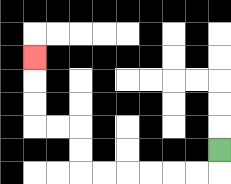{'start': '[9, 6]', 'end': '[1, 2]', 'path_directions': 'D,L,L,L,L,L,L,U,U,L,L,U,U,U', 'path_coordinates': '[[9, 6], [9, 7], [8, 7], [7, 7], [6, 7], [5, 7], [4, 7], [3, 7], [3, 6], [3, 5], [2, 5], [1, 5], [1, 4], [1, 3], [1, 2]]'}